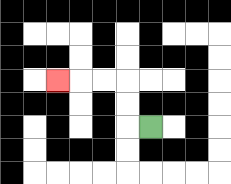{'start': '[6, 5]', 'end': '[2, 3]', 'path_directions': 'L,U,U,L,L,L', 'path_coordinates': '[[6, 5], [5, 5], [5, 4], [5, 3], [4, 3], [3, 3], [2, 3]]'}